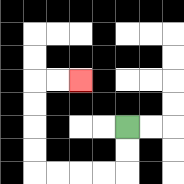{'start': '[5, 5]', 'end': '[3, 3]', 'path_directions': 'D,D,L,L,L,L,U,U,U,U,R,R', 'path_coordinates': '[[5, 5], [5, 6], [5, 7], [4, 7], [3, 7], [2, 7], [1, 7], [1, 6], [1, 5], [1, 4], [1, 3], [2, 3], [3, 3]]'}